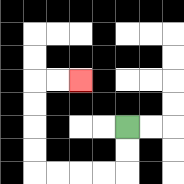{'start': '[5, 5]', 'end': '[3, 3]', 'path_directions': 'D,D,L,L,L,L,U,U,U,U,R,R', 'path_coordinates': '[[5, 5], [5, 6], [5, 7], [4, 7], [3, 7], [2, 7], [1, 7], [1, 6], [1, 5], [1, 4], [1, 3], [2, 3], [3, 3]]'}